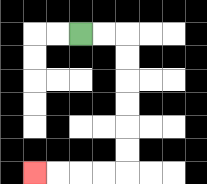{'start': '[3, 1]', 'end': '[1, 7]', 'path_directions': 'R,R,D,D,D,D,D,D,L,L,L,L', 'path_coordinates': '[[3, 1], [4, 1], [5, 1], [5, 2], [5, 3], [5, 4], [5, 5], [5, 6], [5, 7], [4, 7], [3, 7], [2, 7], [1, 7]]'}